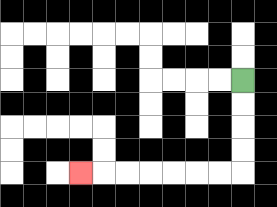{'start': '[10, 3]', 'end': '[3, 7]', 'path_directions': 'D,D,D,D,L,L,L,L,L,L,L', 'path_coordinates': '[[10, 3], [10, 4], [10, 5], [10, 6], [10, 7], [9, 7], [8, 7], [7, 7], [6, 7], [5, 7], [4, 7], [3, 7]]'}